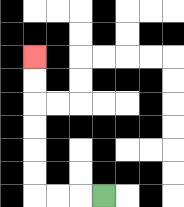{'start': '[4, 8]', 'end': '[1, 2]', 'path_directions': 'L,L,L,U,U,U,U,U,U', 'path_coordinates': '[[4, 8], [3, 8], [2, 8], [1, 8], [1, 7], [1, 6], [1, 5], [1, 4], [1, 3], [1, 2]]'}